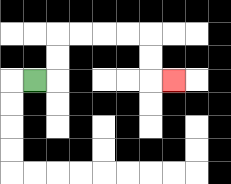{'start': '[1, 3]', 'end': '[7, 3]', 'path_directions': 'R,U,U,R,R,R,R,D,D,R', 'path_coordinates': '[[1, 3], [2, 3], [2, 2], [2, 1], [3, 1], [4, 1], [5, 1], [6, 1], [6, 2], [6, 3], [7, 3]]'}